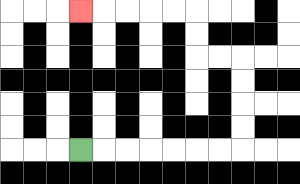{'start': '[3, 6]', 'end': '[3, 0]', 'path_directions': 'R,R,R,R,R,R,R,U,U,U,U,L,L,U,U,L,L,L,L,L', 'path_coordinates': '[[3, 6], [4, 6], [5, 6], [6, 6], [7, 6], [8, 6], [9, 6], [10, 6], [10, 5], [10, 4], [10, 3], [10, 2], [9, 2], [8, 2], [8, 1], [8, 0], [7, 0], [6, 0], [5, 0], [4, 0], [3, 0]]'}